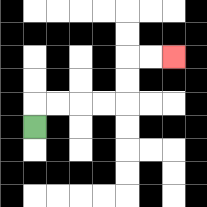{'start': '[1, 5]', 'end': '[7, 2]', 'path_directions': 'U,R,R,R,R,U,U,R,R', 'path_coordinates': '[[1, 5], [1, 4], [2, 4], [3, 4], [4, 4], [5, 4], [5, 3], [5, 2], [6, 2], [7, 2]]'}